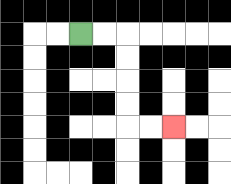{'start': '[3, 1]', 'end': '[7, 5]', 'path_directions': 'R,R,D,D,D,D,R,R', 'path_coordinates': '[[3, 1], [4, 1], [5, 1], [5, 2], [5, 3], [5, 4], [5, 5], [6, 5], [7, 5]]'}